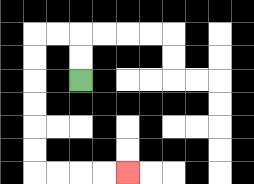{'start': '[3, 3]', 'end': '[5, 7]', 'path_directions': 'U,U,L,L,D,D,D,D,D,D,R,R,R,R', 'path_coordinates': '[[3, 3], [3, 2], [3, 1], [2, 1], [1, 1], [1, 2], [1, 3], [1, 4], [1, 5], [1, 6], [1, 7], [2, 7], [3, 7], [4, 7], [5, 7]]'}